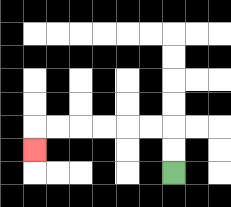{'start': '[7, 7]', 'end': '[1, 6]', 'path_directions': 'U,U,L,L,L,L,L,L,D', 'path_coordinates': '[[7, 7], [7, 6], [7, 5], [6, 5], [5, 5], [4, 5], [3, 5], [2, 5], [1, 5], [1, 6]]'}